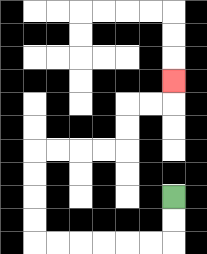{'start': '[7, 8]', 'end': '[7, 3]', 'path_directions': 'D,D,L,L,L,L,L,L,U,U,U,U,R,R,R,R,U,U,R,R,U', 'path_coordinates': '[[7, 8], [7, 9], [7, 10], [6, 10], [5, 10], [4, 10], [3, 10], [2, 10], [1, 10], [1, 9], [1, 8], [1, 7], [1, 6], [2, 6], [3, 6], [4, 6], [5, 6], [5, 5], [5, 4], [6, 4], [7, 4], [7, 3]]'}